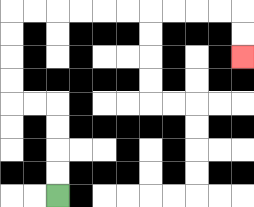{'start': '[2, 8]', 'end': '[10, 2]', 'path_directions': 'U,U,U,U,L,L,U,U,U,U,R,R,R,R,R,R,R,R,R,R,D,D', 'path_coordinates': '[[2, 8], [2, 7], [2, 6], [2, 5], [2, 4], [1, 4], [0, 4], [0, 3], [0, 2], [0, 1], [0, 0], [1, 0], [2, 0], [3, 0], [4, 0], [5, 0], [6, 0], [7, 0], [8, 0], [9, 0], [10, 0], [10, 1], [10, 2]]'}